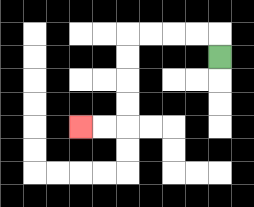{'start': '[9, 2]', 'end': '[3, 5]', 'path_directions': 'U,L,L,L,L,D,D,D,D,L,L', 'path_coordinates': '[[9, 2], [9, 1], [8, 1], [7, 1], [6, 1], [5, 1], [5, 2], [5, 3], [5, 4], [5, 5], [4, 5], [3, 5]]'}